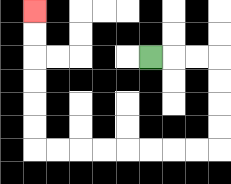{'start': '[6, 2]', 'end': '[1, 0]', 'path_directions': 'R,R,R,D,D,D,D,L,L,L,L,L,L,L,L,U,U,U,U,U,U', 'path_coordinates': '[[6, 2], [7, 2], [8, 2], [9, 2], [9, 3], [9, 4], [9, 5], [9, 6], [8, 6], [7, 6], [6, 6], [5, 6], [4, 6], [3, 6], [2, 6], [1, 6], [1, 5], [1, 4], [1, 3], [1, 2], [1, 1], [1, 0]]'}